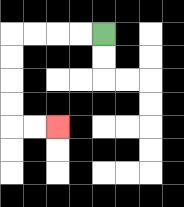{'start': '[4, 1]', 'end': '[2, 5]', 'path_directions': 'L,L,L,L,D,D,D,D,R,R', 'path_coordinates': '[[4, 1], [3, 1], [2, 1], [1, 1], [0, 1], [0, 2], [0, 3], [0, 4], [0, 5], [1, 5], [2, 5]]'}